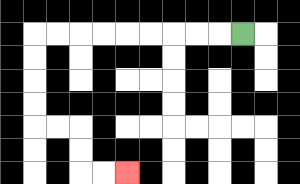{'start': '[10, 1]', 'end': '[5, 7]', 'path_directions': 'L,L,L,L,L,L,L,L,L,D,D,D,D,R,R,D,D,R,R', 'path_coordinates': '[[10, 1], [9, 1], [8, 1], [7, 1], [6, 1], [5, 1], [4, 1], [3, 1], [2, 1], [1, 1], [1, 2], [1, 3], [1, 4], [1, 5], [2, 5], [3, 5], [3, 6], [3, 7], [4, 7], [5, 7]]'}